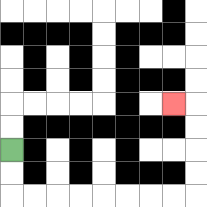{'start': '[0, 6]', 'end': '[7, 4]', 'path_directions': 'D,D,R,R,R,R,R,R,R,R,U,U,U,U,L', 'path_coordinates': '[[0, 6], [0, 7], [0, 8], [1, 8], [2, 8], [3, 8], [4, 8], [5, 8], [6, 8], [7, 8], [8, 8], [8, 7], [8, 6], [8, 5], [8, 4], [7, 4]]'}